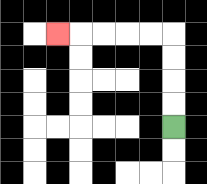{'start': '[7, 5]', 'end': '[2, 1]', 'path_directions': 'U,U,U,U,L,L,L,L,L', 'path_coordinates': '[[7, 5], [7, 4], [7, 3], [7, 2], [7, 1], [6, 1], [5, 1], [4, 1], [3, 1], [2, 1]]'}